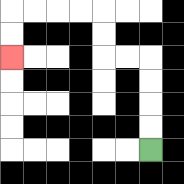{'start': '[6, 6]', 'end': '[0, 2]', 'path_directions': 'U,U,U,U,L,L,U,U,L,L,L,L,D,D', 'path_coordinates': '[[6, 6], [6, 5], [6, 4], [6, 3], [6, 2], [5, 2], [4, 2], [4, 1], [4, 0], [3, 0], [2, 0], [1, 0], [0, 0], [0, 1], [0, 2]]'}